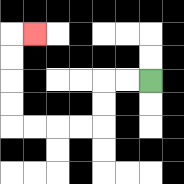{'start': '[6, 3]', 'end': '[1, 1]', 'path_directions': 'L,L,D,D,L,L,L,L,U,U,U,U,R', 'path_coordinates': '[[6, 3], [5, 3], [4, 3], [4, 4], [4, 5], [3, 5], [2, 5], [1, 5], [0, 5], [0, 4], [0, 3], [0, 2], [0, 1], [1, 1]]'}